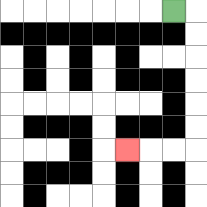{'start': '[7, 0]', 'end': '[5, 6]', 'path_directions': 'R,D,D,D,D,D,D,L,L,L', 'path_coordinates': '[[7, 0], [8, 0], [8, 1], [8, 2], [8, 3], [8, 4], [8, 5], [8, 6], [7, 6], [6, 6], [5, 6]]'}